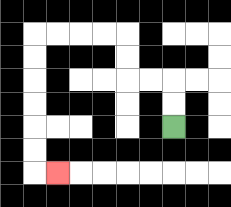{'start': '[7, 5]', 'end': '[2, 7]', 'path_directions': 'U,U,L,L,U,U,L,L,L,L,D,D,D,D,D,D,R', 'path_coordinates': '[[7, 5], [7, 4], [7, 3], [6, 3], [5, 3], [5, 2], [5, 1], [4, 1], [3, 1], [2, 1], [1, 1], [1, 2], [1, 3], [1, 4], [1, 5], [1, 6], [1, 7], [2, 7]]'}